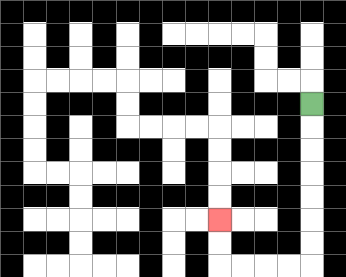{'start': '[13, 4]', 'end': '[9, 9]', 'path_directions': 'D,D,D,D,D,D,D,L,L,L,L,U,U', 'path_coordinates': '[[13, 4], [13, 5], [13, 6], [13, 7], [13, 8], [13, 9], [13, 10], [13, 11], [12, 11], [11, 11], [10, 11], [9, 11], [9, 10], [9, 9]]'}